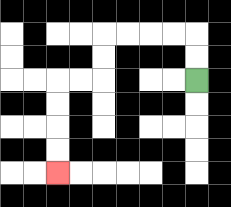{'start': '[8, 3]', 'end': '[2, 7]', 'path_directions': 'U,U,L,L,L,L,D,D,L,L,D,D,D,D', 'path_coordinates': '[[8, 3], [8, 2], [8, 1], [7, 1], [6, 1], [5, 1], [4, 1], [4, 2], [4, 3], [3, 3], [2, 3], [2, 4], [2, 5], [2, 6], [2, 7]]'}